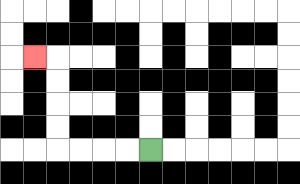{'start': '[6, 6]', 'end': '[1, 2]', 'path_directions': 'L,L,L,L,U,U,U,U,L', 'path_coordinates': '[[6, 6], [5, 6], [4, 6], [3, 6], [2, 6], [2, 5], [2, 4], [2, 3], [2, 2], [1, 2]]'}